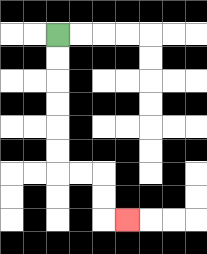{'start': '[2, 1]', 'end': '[5, 9]', 'path_directions': 'D,D,D,D,D,D,R,R,D,D,R', 'path_coordinates': '[[2, 1], [2, 2], [2, 3], [2, 4], [2, 5], [2, 6], [2, 7], [3, 7], [4, 7], [4, 8], [4, 9], [5, 9]]'}